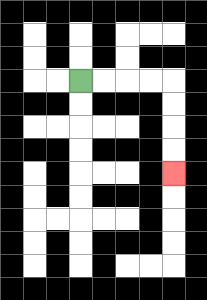{'start': '[3, 3]', 'end': '[7, 7]', 'path_directions': 'R,R,R,R,D,D,D,D', 'path_coordinates': '[[3, 3], [4, 3], [5, 3], [6, 3], [7, 3], [7, 4], [7, 5], [7, 6], [7, 7]]'}